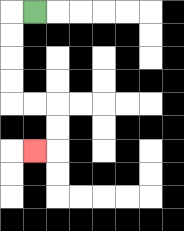{'start': '[1, 0]', 'end': '[1, 6]', 'path_directions': 'L,D,D,D,D,R,R,D,D,L', 'path_coordinates': '[[1, 0], [0, 0], [0, 1], [0, 2], [0, 3], [0, 4], [1, 4], [2, 4], [2, 5], [2, 6], [1, 6]]'}